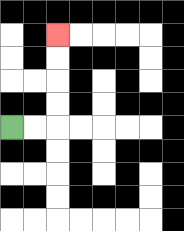{'start': '[0, 5]', 'end': '[2, 1]', 'path_directions': 'R,R,U,U,U,U', 'path_coordinates': '[[0, 5], [1, 5], [2, 5], [2, 4], [2, 3], [2, 2], [2, 1]]'}